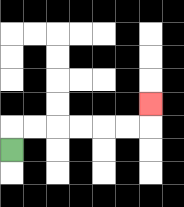{'start': '[0, 6]', 'end': '[6, 4]', 'path_directions': 'U,R,R,R,R,R,R,U', 'path_coordinates': '[[0, 6], [0, 5], [1, 5], [2, 5], [3, 5], [4, 5], [5, 5], [6, 5], [6, 4]]'}